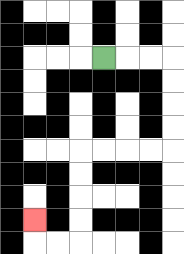{'start': '[4, 2]', 'end': '[1, 9]', 'path_directions': 'R,R,R,D,D,D,D,L,L,L,L,D,D,D,D,L,L,U', 'path_coordinates': '[[4, 2], [5, 2], [6, 2], [7, 2], [7, 3], [7, 4], [7, 5], [7, 6], [6, 6], [5, 6], [4, 6], [3, 6], [3, 7], [3, 8], [3, 9], [3, 10], [2, 10], [1, 10], [1, 9]]'}